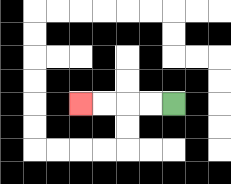{'start': '[7, 4]', 'end': '[3, 4]', 'path_directions': 'L,L,L,L', 'path_coordinates': '[[7, 4], [6, 4], [5, 4], [4, 4], [3, 4]]'}